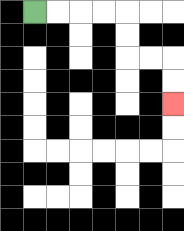{'start': '[1, 0]', 'end': '[7, 4]', 'path_directions': 'R,R,R,R,D,D,R,R,D,D', 'path_coordinates': '[[1, 0], [2, 0], [3, 0], [4, 0], [5, 0], [5, 1], [5, 2], [6, 2], [7, 2], [7, 3], [7, 4]]'}